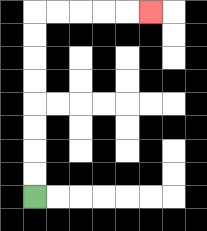{'start': '[1, 8]', 'end': '[6, 0]', 'path_directions': 'U,U,U,U,U,U,U,U,R,R,R,R,R', 'path_coordinates': '[[1, 8], [1, 7], [1, 6], [1, 5], [1, 4], [1, 3], [1, 2], [1, 1], [1, 0], [2, 0], [3, 0], [4, 0], [5, 0], [6, 0]]'}